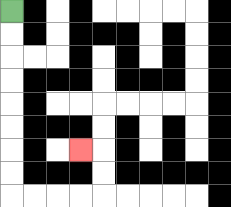{'start': '[0, 0]', 'end': '[3, 6]', 'path_directions': 'D,D,D,D,D,D,D,D,R,R,R,R,U,U,L', 'path_coordinates': '[[0, 0], [0, 1], [0, 2], [0, 3], [0, 4], [0, 5], [0, 6], [0, 7], [0, 8], [1, 8], [2, 8], [3, 8], [4, 8], [4, 7], [4, 6], [3, 6]]'}